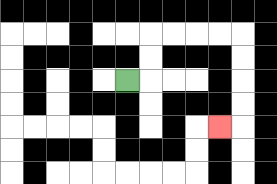{'start': '[5, 3]', 'end': '[9, 5]', 'path_directions': 'R,U,U,R,R,R,R,D,D,D,D,L', 'path_coordinates': '[[5, 3], [6, 3], [6, 2], [6, 1], [7, 1], [8, 1], [9, 1], [10, 1], [10, 2], [10, 3], [10, 4], [10, 5], [9, 5]]'}